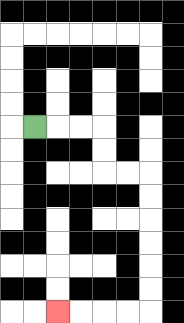{'start': '[1, 5]', 'end': '[2, 13]', 'path_directions': 'R,R,R,D,D,R,R,D,D,D,D,D,D,L,L,L,L', 'path_coordinates': '[[1, 5], [2, 5], [3, 5], [4, 5], [4, 6], [4, 7], [5, 7], [6, 7], [6, 8], [6, 9], [6, 10], [6, 11], [6, 12], [6, 13], [5, 13], [4, 13], [3, 13], [2, 13]]'}